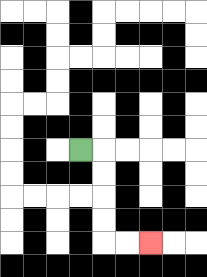{'start': '[3, 6]', 'end': '[6, 10]', 'path_directions': 'R,D,D,D,D,R,R', 'path_coordinates': '[[3, 6], [4, 6], [4, 7], [4, 8], [4, 9], [4, 10], [5, 10], [6, 10]]'}